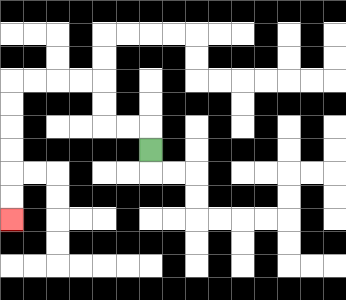{'start': '[6, 6]', 'end': '[0, 9]', 'path_directions': 'U,L,L,U,U,L,L,L,L,D,D,D,D,D,D', 'path_coordinates': '[[6, 6], [6, 5], [5, 5], [4, 5], [4, 4], [4, 3], [3, 3], [2, 3], [1, 3], [0, 3], [0, 4], [0, 5], [0, 6], [0, 7], [0, 8], [0, 9]]'}